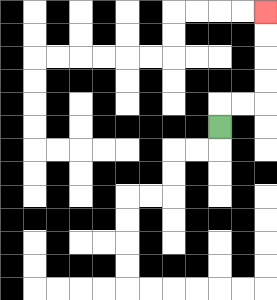{'start': '[9, 5]', 'end': '[11, 0]', 'path_directions': 'U,R,R,U,U,U,U', 'path_coordinates': '[[9, 5], [9, 4], [10, 4], [11, 4], [11, 3], [11, 2], [11, 1], [11, 0]]'}